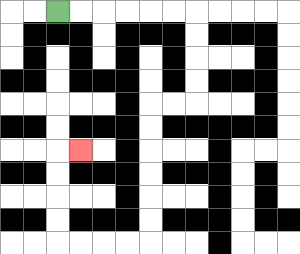{'start': '[2, 0]', 'end': '[3, 6]', 'path_directions': 'R,R,R,R,R,R,D,D,D,D,L,L,D,D,D,D,D,D,L,L,L,L,U,U,U,U,R', 'path_coordinates': '[[2, 0], [3, 0], [4, 0], [5, 0], [6, 0], [7, 0], [8, 0], [8, 1], [8, 2], [8, 3], [8, 4], [7, 4], [6, 4], [6, 5], [6, 6], [6, 7], [6, 8], [6, 9], [6, 10], [5, 10], [4, 10], [3, 10], [2, 10], [2, 9], [2, 8], [2, 7], [2, 6], [3, 6]]'}